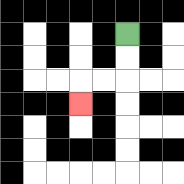{'start': '[5, 1]', 'end': '[3, 4]', 'path_directions': 'D,D,L,L,D', 'path_coordinates': '[[5, 1], [5, 2], [5, 3], [4, 3], [3, 3], [3, 4]]'}